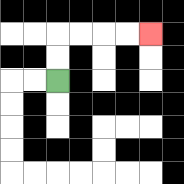{'start': '[2, 3]', 'end': '[6, 1]', 'path_directions': 'U,U,R,R,R,R', 'path_coordinates': '[[2, 3], [2, 2], [2, 1], [3, 1], [4, 1], [5, 1], [6, 1]]'}